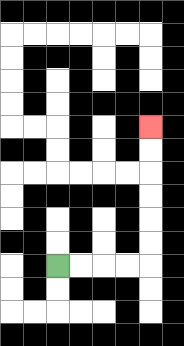{'start': '[2, 11]', 'end': '[6, 5]', 'path_directions': 'R,R,R,R,U,U,U,U,U,U', 'path_coordinates': '[[2, 11], [3, 11], [4, 11], [5, 11], [6, 11], [6, 10], [6, 9], [6, 8], [6, 7], [6, 6], [6, 5]]'}